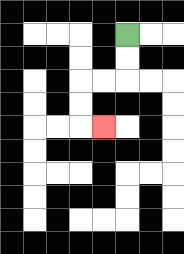{'start': '[5, 1]', 'end': '[4, 5]', 'path_directions': 'D,D,L,L,D,D,R', 'path_coordinates': '[[5, 1], [5, 2], [5, 3], [4, 3], [3, 3], [3, 4], [3, 5], [4, 5]]'}